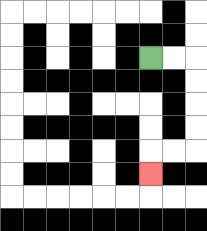{'start': '[6, 2]', 'end': '[6, 7]', 'path_directions': 'R,R,D,D,D,D,L,L,D', 'path_coordinates': '[[6, 2], [7, 2], [8, 2], [8, 3], [8, 4], [8, 5], [8, 6], [7, 6], [6, 6], [6, 7]]'}